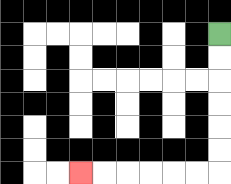{'start': '[9, 1]', 'end': '[3, 7]', 'path_directions': 'D,D,D,D,D,D,L,L,L,L,L,L', 'path_coordinates': '[[9, 1], [9, 2], [9, 3], [9, 4], [9, 5], [9, 6], [9, 7], [8, 7], [7, 7], [6, 7], [5, 7], [4, 7], [3, 7]]'}